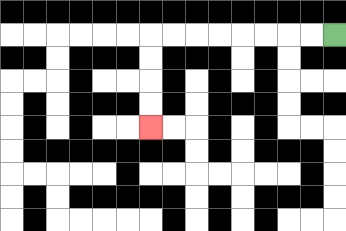{'start': '[14, 1]', 'end': '[6, 5]', 'path_directions': 'L,L,L,L,L,L,L,L,D,D,D,D', 'path_coordinates': '[[14, 1], [13, 1], [12, 1], [11, 1], [10, 1], [9, 1], [8, 1], [7, 1], [6, 1], [6, 2], [6, 3], [6, 4], [6, 5]]'}